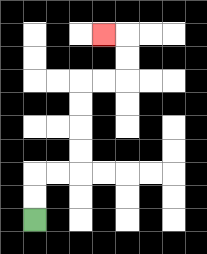{'start': '[1, 9]', 'end': '[4, 1]', 'path_directions': 'U,U,R,R,U,U,U,U,R,R,U,U,L', 'path_coordinates': '[[1, 9], [1, 8], [1, 7], [2, 7], [3, 7], [3, 6], [3, 5], [3, 4], [3, 3], [4, 3], [5, 3], [5, 2], [5, 1], [4, 1]]'}